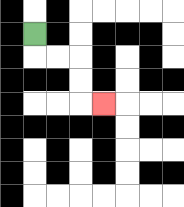{'start': '[1, 1]', 'end': '[4, 4]', 'path_directions': 'D,R,R,D,D,R', 'path_coordinates': '[[1, 1], [1, 2], [2, 2], [3, 2], [3, 3], [3, 4], [4, 4]]'}